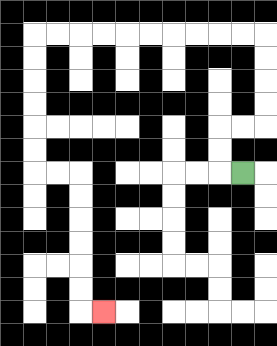{'start': '[10, 7]', 'end': '[4, 13]', 'path_directions': 'L,U,U,R,R,U,U,U,U,L,L,L,L,L,L,L,L,L,L,D,D,D,D,D,D,R,R,D,D,D,D,D,D,R', 'path_coordinates': '[[10, 7], [9, 7], [9, 6], [9, 5], [10, 5], [11, 5], [11, 4], [11, 3], [11, 2], [11, 1], [10, 1], [9, 1], [8, 1], [7, 1], [6, 1], [5, 1], [4, 1], [3, 1], [2, 1], [1, 1], [1, 2], [1, 3], [1, 4], [1, 5], [1, 6], [1, 7], [2, 7], [3, 7], [3, 8], [3, 9], [3, 10], [3, 11], [3, 12], [3, 13], [4, 13]]'}